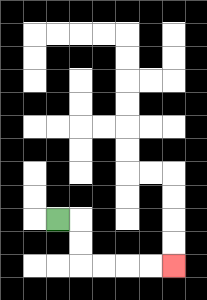{'start': '[2, 9]', 'end': '[7, 11]', 'path_directions': 'R,D,D,R,R,R,R', 'path_coordinates': '[[2, 9], [3, 9], [3, 10], [3, 11], [4, 11], [5, 11], [6, 11], [7, 11]]'}